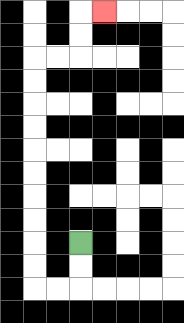{'start': '[3, 10]', 'end': '[4, 0]', 'path_directions': 'D,D,L,L,U,U,U,U,U,U,U,U,U,U,R,R,U,U,R', 'path_coordinates': '[[3, 10], [3, 11], [3, 12], [2, 12], [1, 12], [1, 11], [1, 10], [1, 9], [1, 8], [1, 7], [1, 6], [1, 5], [1, 4], [1, 3], [1, 2], [2, 2], [3, 2], [3, 1], [3, 0], [4, 0]]'}